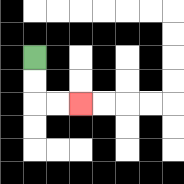{'start': '[1, 2]', 'end': '[3, 4]', 'path_directions': 'D,D,R,R', 'path_coordinates': '[[1, 2], [1, 3], [1, 4], [2, 4], [3, 4]]'}